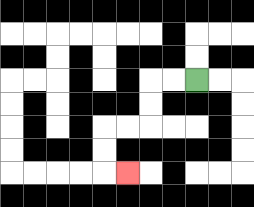{'start': '[8, 3]', 'end': '[5, 7]', 'path_directions': 'L,L,D,D,L,L,D,D,R', 'path_coordinates': '[[8, 3], [7, 3], [6, 3], [6, 4], [6, 5], [5, 5], [4, 5], [4, 6], [4, 7], [5, 7]]'}